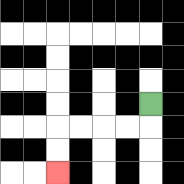{'start': '[6, 4]', 'end': '[2, 7]', 'path_directions': 'D,L,L,L,L,D,D', 'path_coordinates': '[[6, 4], [6, 5], [5, 5], [4, 5], [3, 5], [2, 5], [2, 6], [2, 7]]'}